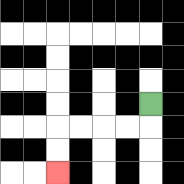{'start': '[6, 4]', 'end': '[2, 7]', 'path_directions': 'D,L,L,L,L,D,D', 'path_coordinates': '[[6, 4], [6, 5], [5, 5], [4, 5], [3, 5], [2, 5], [2, 6], [2, 7]]'}